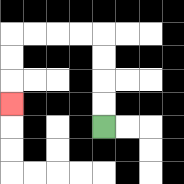{'start': '[4, 5]', 'end': '[0, 4]', 'path_directions': 'U,U,U,U,L,L,L,L,D,D,D', 'path_coordinates': '[[4, 5], [4, 4], [4, 3], [4, 2], [4, 1], [3, 1], [2, 1], [1, 1], [0, 1], [0, 2], [0, 3], [0, 4]]'}